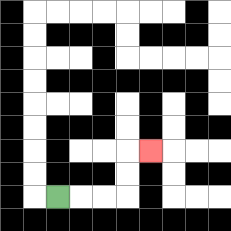{'start': '[2, 8]', 'end': '[6, 6]', 'path_directions': 'R,R,R,U,U,R', 'path_coordinates': '[[2, 8], [3, 8], [4, 8], [5, 8], [5, 7], [5, 6], [6, 6]]'}